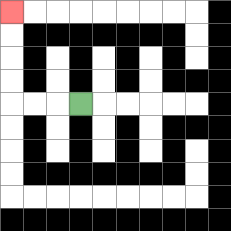{'start': '[3, 4]', 'end': '[0, 0]', 'path_directions': 'L,L,L,U,U,U,U', 'path_coordinates': '[[3, 4], [2, 4], [1, 4], [0, 4], [0, 3], [0, 2], [0, 1], [0, 0]]'}